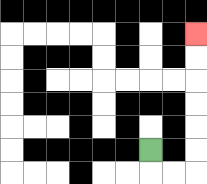{'start': '[6, 6]', 'end': '[8, 1]', 'path_directions': 'D,R,R,U,U,U,U,U,U', 'path_coordinates': '[[6, 6], [6, 7], [7, 7], [8, 7], [8, 6], [8, 5], [8, 4], [8, 3], [8, 2], [8, 1]]'}